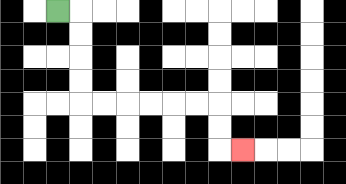{'start': '[2, 0]', 'end': '[10, 6]', 'path_directions': 'R,D,D,D,D,R,R,R,R,R,R,D,D,R', 'path_coordinates': '[[2, 0], [3, 0], [3, 1], [3, 2], [3, 3], [3, 4], [4, 4], [5, 4], [6, 4], [7, 4], [8, 4], [9, 4], [9, 5], [9, 6], [10, 6]]'}